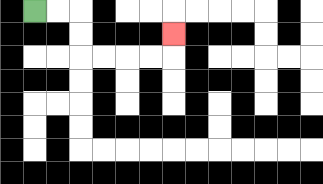{'start': '[1, 0]', 'end': '[7, 1]', 'path_directions': 'R,R,D,D,R,R,R,R,U', 'path_coordinates': '[[1, 0], [2, 0], [3, 0], [3, 1], [3, 2], [4, 2], [5, 2], [6, 2], [7, 2], [7, 1]]'}